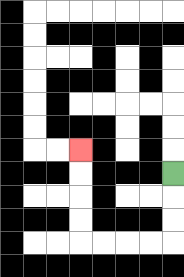{'start': '[7, 7]', 'end': '[3, 6]', 'path_directions': 'D,D,D,L,L,L,L,U,U,U,U', 'path_coordinates': '[[7, 7], [7, 8], [7, 9], [7, 10], [6, 10], [5, 10], [4, 10], [3, 10], [3, 9], [3, 8], [3, 7], [3, 6]]'}